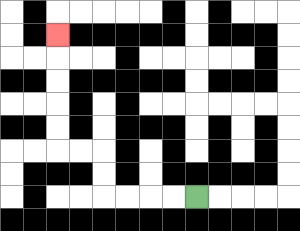{'start': '[8, 8]', 'end': '[2, 1]', 'path_directions': 'L,L,L,L,U,U,L,L,U,U,U,U,U', 'path_coordinates': '[[8, 8], [7, 8], [6, 8], [5, 8], [4, 8], [4, 7], [4, 6], [3, 6], [2, 6], [2, 5], [2, 4], [2, 3], [2, 2], [2, 1]]'}